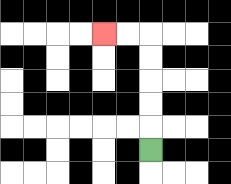{'start': '[6, 6]', 'end': '[4, 1]', 'path_directions': 'U,U,U,U,U,L,L', 'path_coordinates': '[[6, 6], [6, 5], [6, 4], [6, 3], [6, 2], [6, 1], [5, 1], [4, 1]]'}